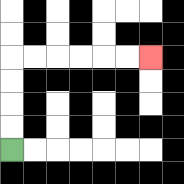{'start': '[0, 6]', 'end': '[6, 2]', 'path_directions': 'U,U,U,U,R,R,R,R,R,R', 'path_coordinates': '[[0, 6], [0, 5], [0, 4], [0, 3], [0, 2], [1, 2], [2, 2], [3, 2], [4, 2], [5, 2], [6, 2]]'}